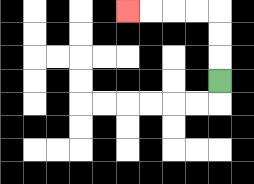{'start': '[9, 3]', 'end': '[5, 0]', 'path_directions': 'U,U,U,L,L,L,L', 'path_coordinates': '[[9, 3], [9, 2], [9, 1], [9, 0], [8, 0], [7, 0], [6, 0], [5, 0]]'}